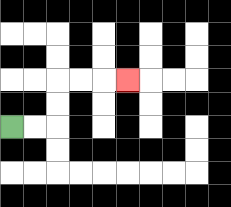{'start': '[0, 5]', 'end': '[5, 3]', 'path_directions': 'R,R,U,U,R,R,R', 'path_coordinates': '[[0, 5], [1, 5], [2, 5], [2, 4], [2, 3], [3, 3], [4, 3], [5, 3]]'}